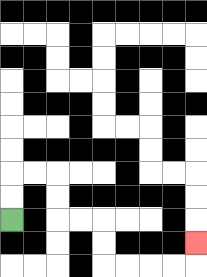{'start': '[0, 9]', 'end': '[8, 10]', 'path_directions': 'U,U,R,R,D,D,R,R,D,D,R,R,R,R,U', 'path_coordinates': '[[0, 9], [0, 8], [0, 7], [1, 7], [2, 7], [2, 8], [2, 9], [3, 9], [4, 9], [4, 10], [4, 11], [5, 11], [6, 11], [7, 11], [8, 11], [8, 10]]'}